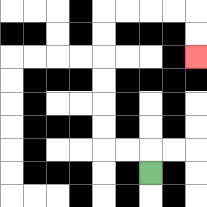{'start': '[6, 7]', 'end': '[8, 2]', 'path_directions': 'U,L,L,U,U,U,U,U,U,R,R,R,R,D,D', 'path_coordinates': '[[6, 7], [6, 6], [5, 6], [4, 6], [4, 5], [4, 4], [4, 3], [4, 2], [4, 1], [4, 0], [5, 0], [6, 0], [7, 0], [8, 0], [8, 1], [8, 2]]'}